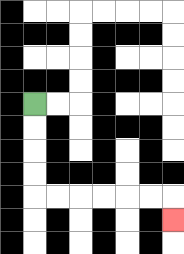{'start': '[1, 4]', 'end': '[7, 9]', 'path_directions': 'D,D,D,D,R,R,R,R,R,R,D', 'path_coordinates': '[[1, 4], [1, 5], [1, 6], [1, 7], [1, 8], [2, 8], [3, 8], [4, 8], [5, 8], [6, 8], [7, 8], [7, 9]]'}